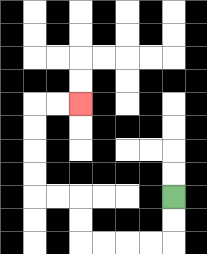{'start': '[7, 8]', 'end': '[3, 4]', 'path_directions': 'D,D,L,L,L,L,U,U,L,L,U,U,U,U,R,R', 'path_coordinates': '[[7, 8], [7, 9], [7, 10], [6, 10], [5, 10], [4, 10], [3, 10], [3, 9], [3, 8], [2, 8], [1, 8], [1, 7], [1, 6], [1, 5], [1, 4], [2, 4], [3, 4]]'}